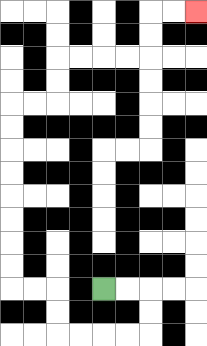{'start': '[4, 12]', 'end': '[8, 0]', 'path_directions': 'R,R,D,D,L,L,L,L,U,U,L,L,U,U,U,U,U,U,U,U,R,R,U,U,R,R,R,R,U,U,R,R', 'path_coordinates': '[[4, 12], [5, 12], [6, 12], [6, 13], [6, 14], [5, 14], [4, 14], [3, 14], [2, 14], [2, 13], [2, 12], [1, 12], [0, 12], [0, 11], [0, 10], [0, 9], [0, 8], [0, 7], [0, 6], [0, 5], [0, 4], [1, 4], [2, 4], [2, 3], [2, 2], [3, 2], [4, 2], [5, 2], [6, 2], [6, 1], [6, 0], [7, 0], [8, 0]]'}